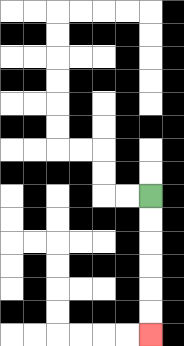{'start': '[6, 8]', 'end': '[6, 14]', 'path_directions': 'D,D,D,D,D,D', 'path_coordinates': '[[6, 8], [6, 9], [6, 10], [6, 11], [6, 12], [6, 13], [6, 14]]'}